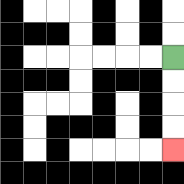{'start': '[7, 2]', 'end': '[7, 6]', 'path_directions': 'D,D,D,D', 'path_coordinates': '[[7, 2], [7, 3], [7, 4], [7, 5], [7, 6]]'}